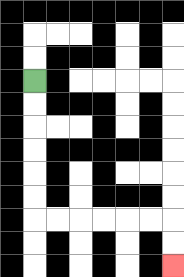{'start': '[1, 3]', 'end': '[7, 11]', 'path_directions': 'D,D,D,D,D,D,R,R,R,R,R,R,D,D', 'path_coordinates': '[[1, 3], [1, 4], [1, 5], [1, 6], [1, 7], [1, 8], [1, 9], [2, 9], [3, 9], [4, 9], [5, 9], [6, 9], [7, 9], [7, 10], [7, 11]]'}